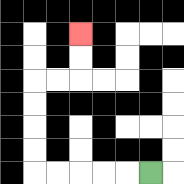{'start': '[6, 7]', 'end': '[3, 1]', 'path_directions': 'L,L,L,L,L,U,U,U,U,R,R,U,U', 'path_coordinates': '[[6, 7], [5, 7], [4, 7], [3, 7], [2, 7], [1, 7], [1, 6], [1, 5], [1, 4], [1, 3], [2, 3], [3, 3], [3, 2], [3, 1]]'}